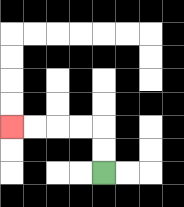{'start': '[4, 7]', 'end': '[0, 5]', 'path_directions': 'U,U,L,L,L,L', 'path_coordinates': '[[4, 7], [4, 6], [4, 5], [3, 5], [2, 5], [1, 5], [0, 5]]'}